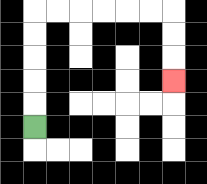{'start': '[1, 5]', 'end': '[7, 3]', 'path_directions': 'U,U,U,U,U,R,R,R,R,R,R,D,D,D', 'path_coordinates': '[[1, 5], [1, 4], [1, 3], [1, 2], [1, 1], [1, 0], [2, 0], [3, 0], [4, 0], [5, 0], [6, 0], [7, 0], [7, 1], [7, 2], [7, 3]]'}